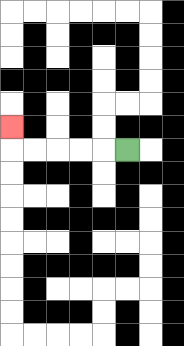{'start': '[5, 6]', 'end': '[0, 5]', 'path_directions': 'L,L,L,L,L,U', 'path_coordinates': '[[5, 6], [4, 6], [3, 6], [2, 6], [1, 6], [0, 6], [0, 5]]'}